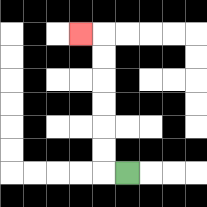{'start': '[5, 7]', 'end': '[3, 1]', 'path_directions': 'L,U,U,U,U,U,U,L', 'path_coordinates': '[[5, 7], [4, 7], [4, 6], [4, 5], [4, 4], [4, 3], [4, 2], [4, 1], [3, 1]]'}